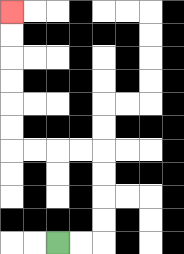{'start': '[2, 10]', 'end': '[0, 0]', 'path_directions': 'R,R,U,U,U,U,L,L,L,L,U,U,U,U,U,U', 'path_coordinates': '[[2, 10], [3, 10], [4, 10], [4, 9], [4, 8], [4, 7], [4, 6], [3, 6], [2, 6], [1, 6], [0, 6], [0, 5], [0, 4], [0, 3], [0, 2], [0, 1], [0, 0]]'}